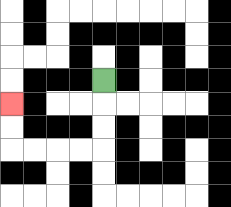{'start': '[4, 3]', 'end': '[0, 4]', 'path_directions': 'D,D,D,L,L,L,L,U,U', 'path_coordinates': '[[4, 3], [4, 4], [4, 5], [4, 6], [3, 6], [2, 6], [1, 6], [0, 6], [0, 5], [0, 4]]'}